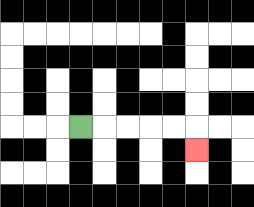{'start': '[3, 5]', 'end': '[8, 6]', 'path_directions': 'R,R,R,R,R,D', 'path_coordinates': '[[3, 5], [4, 5], [5, 5], [6, 5], [7, 5], [8, 5], [8, 6]]'}